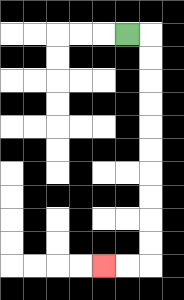{'start': '[5, 1]', 'end': '[4, 11]', 'path_directions': 'R,D,D,D,D,D,D,D,D,D,D,L,L', 'path_coordinates': '[[5, 1], [6, 1], [6, 2], [6, 3], [6, 4], [6, 5], [6, 6], [6, 7], [6, 8], [6, 9], [6, 10], [6, 11], [5, 11], [4, 11]]'}